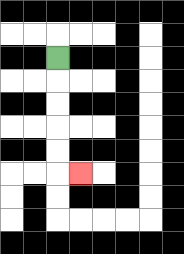{'start': '[2, 2]', 'end': '[3, 7]', 'path_directions': 'D,D,D,D,D,R', 'path_coordinates': '[[2, 2], [2, 3], [2, 4], [2, 5], [2, 6], [2, 7], [3, 7]]'}